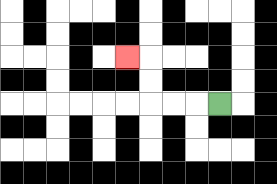{'start': '[9, 4]', 'end': '[5, 2]', 'path_directions': 'L,L,L,U,U,L', 'path_coordinates': '[[9, 4], [8, 4], [7, 4], [6, 4], [6, 3], [6, 2], [5, 2]]'}